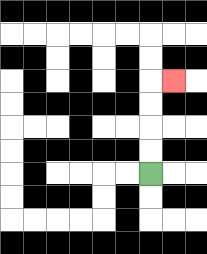{'start': '[6, 7]', 'end': '[7, 3]', 'path_directions': 'U,U,U,U,R', 'path_coordinates': '[[6, 7], [6, 6], [6, 5], [6, 4], [6, 3], [7, 3]]'}